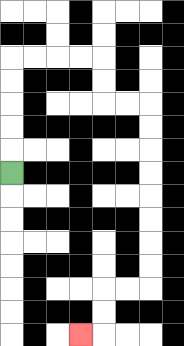{'start': '[0, 7]', 'end': '[3, 14]', 'path_directions': 'U,U,U,U,U,R,R,R,R,D,D,R,R,D,D,D,D,D,D,D,D,L,L,D,D,L', 'path_coordinates': '[[0, 7], [0, 6], [0, 5], [0, 4], [0, 3], [0, 2], [1, 2], [2, 2], [3, 2], [4, 2], [4, 3], [4, 4], [5, 4], [6, 4], [6, 5], [6, 6], [6, 7], [6, 8], [6, 9], [6, 10], [6, 11], [6, 12], [5, 12], [4, 12], [4, 13], [4, 14], [3, 14]]'}